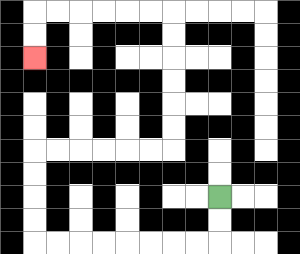{'start': '[9, 8]', 'end': '[1, 2]', 'path_directions': 'D,D,L,L,L,L,L,L,L,L,U,U,U,U,R,R,R,R,R,R,U,U,U,U,U,U,L,L,L,L,L,L,D,D', 'path_coordinates': '[[9, 8], [9, 9], [9, 10], [8, 10], [7, 10], [6, 10], [5, 10], [4, 10], [3, 10], [2, 10], [1, 10], [1, 9], [1, 8], [1, 7], [1, 6], [2, 6], [3, 6], [4, 6], [5, 6], [6, 6], [7, 6], [7, 5], [7, 4], [7, 3], [7, 2], [7, 1], [7, 0], [6, 0], [5, 0], [4, 0], [3, 0], [2, 0], [1, 0], [1, 1], [1, 2]]'}